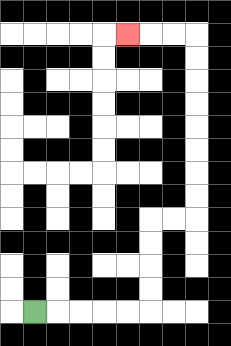{'start': '[1, 13]', 'end': '[5, 1]', 'path_directions': 'R,R,R,R,R,U,U,U,U,R,R,U,U,U,U,U,U,U,U,L,L,L', 'path_coordinates': '[[1, 13], [2, 13], [3, 13], [4, 13], [5, 13], [6, 13], [6, 12], [6, 11], [6, 10], [6, 9], [7, 9], [8, 9], [8, 8], [8, 7], [8, 6], [8, 5], [8, 4], [8, 3], [8, 2], [8, 1], [7, 1], [6, 1], [5, 1]]'}